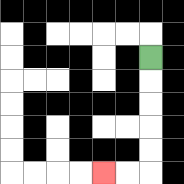{'start': '[6, 2]', 'end': '[4, 7]', 'path_directions': 'D,D,D,D,D,L,L', 'path_coordinates': '[[6, 2], [6, 3], [6, 4], [6, 5], [6, 6], [6, 7], [5, 7], [4, 7]]'}